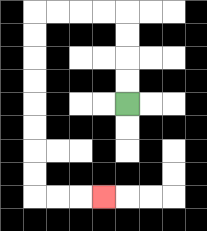{'start': '[5, 4]', 'end': '[4, 8]', 'path_directions': 'U,U,U,U,L,L,L,L,D,D,D,D,D,D,D,D,R,R,R', 'path_coordinates': '[[5, 4], [5, 3], [5, 2], [5, 1], [5, 0], [4, 0], [3, 0], [2, 0], [1, 0], [1, 1], [1, 2], [1, 3], [1, 4], [1, 5], [1, 6], [1, 7], [1, 8], [2, 8], [3, 8], [4, 8]]'}